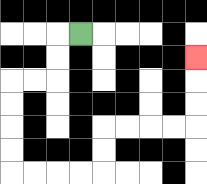{'start': '[3, 1]', 'end': '[8, 2]', 'path_directions': 'L,D,D,L,L,D,D,D,D,R,R,R,R,U,U,R,R,R,R,U,U,U', 'path_coordinates': '[[3, 1], [2, 1], [2, 2], [2, 3], [1, 3], [0, 3], [0, 4], [0, 5], [0, 6], [0, 7], [1, 7], [2, 7], [3, 7], [4, 7], [4, 6], [4, 5], [5, 5], [6, 5], [7, 5], [8, 5], [8, 4], [8, 3], [8, 2]]'}